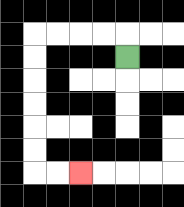{'start': '[5, 2]', 'end': '[3, 7]', 'path_directions': 'U,L,L,L,L,D,D,D,D,D,D,R,R', 'path_coordinates': '[[5, 2], [5, 1], [4, 1], [3, 1], [2, 1], [1, 1], [1, 2], [1, 3], [1, 4], [1, 5], [1, 6], [1, 7], [2, 7], [3, 7]]'}